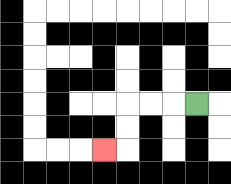{'start': '[8, 4]', 'end': '[4, 6]', 'path_directions': 'L,L,L,D,D,L', 'path_coordinates': '[[8, 4], [7, 4], [6, 4], [5, 4], [5, 5], [5, 6], [4, 6]]'}